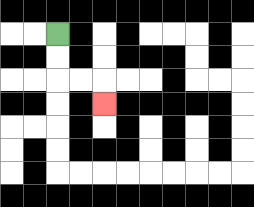{'start': '[2, 1]', 'end': '[4, 4]', 'path_directions': 'D,D,R,R,D', 'path_coordinates': '[[2, 1], [2, 2], [2, 3], [3, 3], [4, 3], [4, 4]]'}